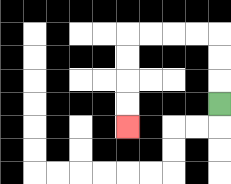{'start': '[9, 4]', 'end': '[5, 5]', 'path_directions': 'U,U,U,L,L,L,L,D,D,D,D', 'path_coordinates': '[[9, 4], [9, 3], [9, 2], [9, 1], [8, 1], [7, 1], [6, 1], [5, 1], [5, 2], [5, 3], [5, 4], [5, 5]]'}